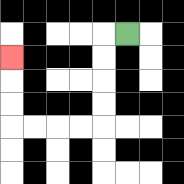{'start': '[5, 1]', 'end': '[0, 2]', 'path_directions': 'L,D,D,D,D,L,L,L,L,U,U,U', 'path_coordinates': '[[5, 1], [4, 1], [4, 2], [4, 3], [4, 4], [4, 5], [3, 5], [2, 5], [1, 5], [0, 5], [0, 4], [0, 3], [0, 2]]'}